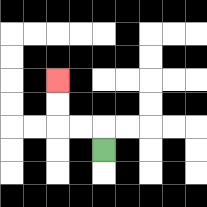{'start': '[4, 6]', 'end': '[2, 3]', 'path_directions': 'U,L,L,U,U', 'path_coordinates': '[[4, 6], [4, 5], [3, 5], [2, 5], [2, 4], [2, 3]]'}